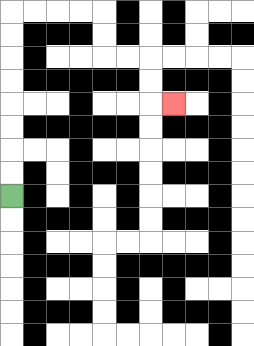{'start': '[0, 8]', 'end': '[7, 4]', 'path_directions': 'U,U,U,U,U,U,U,U,R,R,R,R,D,D,R,R,D,D,R', 'path_coordinates': '[[0, 8], [0, 7], [0, 6], [0, 5], [0, 4], [0, 3], [0, 2], [0, 1], [0, 0], [1, 0], [2, 0], [3, 0], [4, 0], [4, 1], [4, 2], [5, 2], [6, 2], [6, 3], [6, 4], [7, 4]]'}